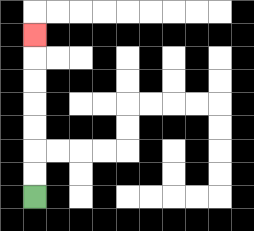{'start': '[1, 8]', 'end': '[1, 1]', 'path_directions': 'U,U,U,U,U,U,U', 'path_coordinates': '[[1, 8], [1, 7], [1, 6], [1, 5], [1, 4], [1, 3], [1, 2], [1, 1]]'}